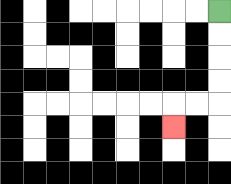{'start': '[9, 0]', 'end': '[7, 5]', 'path_directions': 'D,D,D,D,L,L,D', 'path_coordinates': '[[9, 0], [9, 1], [9, 2], [9, 3], [9, 4], [8, 4], [7, 4], [7, 5]]'}